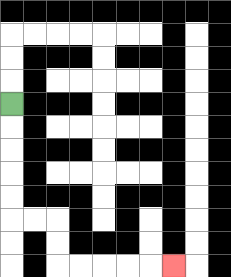{'start': '[0, 4]', 'end': '[7, 11]', 'path_directions': 'D,D,D,D,D,R,R,D,D,R,R,R,R,R', 'path_coordinates': '[[0, 4], [0, 5], [0, 6], [0, 7], [0, 8], [0, 9], [1, 9], [2, 9], [2, 10], [2, 11], [3, 11], [4, 11], [5, 11], [6, 11], [7, 11]]'}